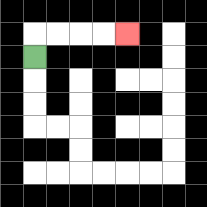{'start': '[1, 2]', 'end': '[5, 1]', 'path_directions': 'U,R,R,R,R', 'path_coordinates': '[[1, 2], [1, 1], [2, 1], [3, 1], [4, 1], [5, 1]]'}